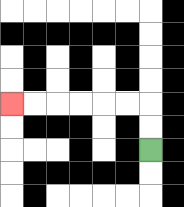{'start': '[6, 6]', 'end': '[0, 4]', 'path_directions': 'U,U,L,L,L,L,L,L', 'path_coordinates': '[[6, 6], [6, 5], [6, 4], [5, 4], [4, 4], [3, 4], [2, 4], [1, 4], [0, 4]]'}